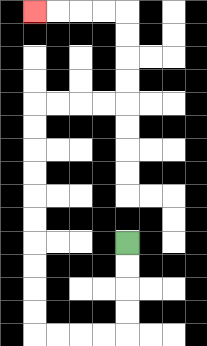{'start': '[5, 10]', 'end': '[1, 0]', 'path_directions': 'D,D,D,D,L,L,L,L,U,U,U,U,U,U,U,U,U,U,R,R,R,R,U,U,U,U,L,L,L,L', 'path_coordinates': '[[5, 10], [5, 11], [5, 12], [5, 13], [5, 14], [4, 14], [3, 14], [2, 14], [1, 14], [1, 13], [1, 12], [1, 11], [1, 10], [1, 9], [1, 8], [1, 7], [1, 6], [1, 5], [1, 4], [2, 4], [3, 4], [4, 4], [5, 4], [5, 3], [5, 2], [5, 1], [5, 0], [4, 0], [3, 0], [2, 0], [1, 0]]'}